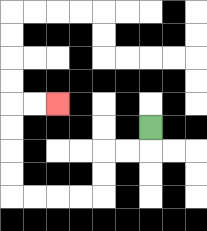{'start': '[6, 5]', 'end': '[2, 4]', 'path_directions': 'D,L,L,D,D,L,L,L,L,U,U,U,U,R,R', 'path_coordinates': '[[6, 5], [6, 6], [5, 6], [4, 6], [4, 7], [4, 8], [3, 8], [2, 8], [1, 8], [0, 8], [0, 7], [0, 6], [0, 5], [0, 4], [1, 4], [2, 4]]'}